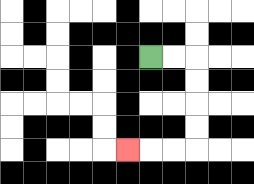{'start': '[6, 2]', 'end': '[5, 6]', 'path_directions': 'R,R,D,D,D,D,L,L,L', 'path_coordinates': '[[6, 2], [7, 2], [8, 2], [8, 3], [8, 4], [8, 5], [8, 6], [7, 6], [6, 6], [5, 6]]'}